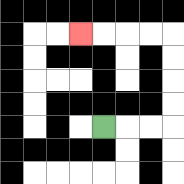{'start': '[4, 5]', 'end': '[3, 1]', 'path_directions': 'R,R,R,U,U,U,U,L,L,L,L', 'path_coordinates': '[[4, 5], [5, 5], [6, 5], [7, 5], [7, 4], [7, 3], [7, 2], [7, 1], [6, 1], [5, 1], [4, 1], [3, 1]]'}